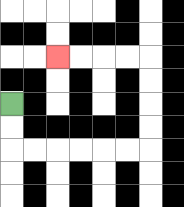{'start': '[0, 4]', 'end': '[2, 2]', 'path_directions': 'D,D,R,R,R,R,R,R,U,U,U,U,L,L,L,L', 'path_coordinates': '[[0, 4], [0, 5], [0, 6], [1, 6], [2, 6], [3, 6], [4, 6], [5, 6], [6, 6], [6, 5], [6, 4], [6, 3], [6, 2], [5, 2], [4, 2], [3, 2], [2, 2]]'}